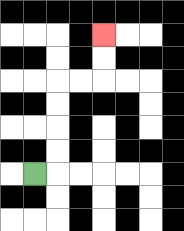{'start': '[1, 7]', 'end': '[4, 1]', 'path_directions': 'R,U,U,U,U,R,R,U,U', 'path_coordinates': '[[1, 7], [2, 7], [2, 6], [2, 5], [2, 4], [2, 3], [3, 3], [4, 3], [4, 2], [4, 1]]'}